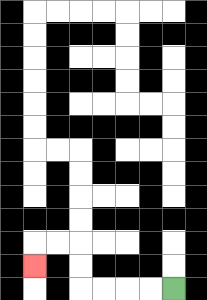{'start': '[7, 12]', 'end': '[1, 11]', 'path_directions': 'L,L,L,L,U,U,L,L,D', 'path_coordinates': '[[7, 12], [6, 12], [5, 12], [4, 12], [3, 12], [3, 11], [3, 10], [2, 10], [1, 10], [1, 11]]'}